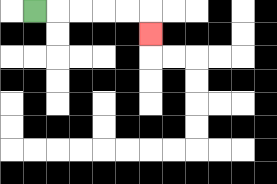{'start': '[1, 0]', 'end': '[6, 1]', 'path_directions': 'R,R,R,R,R,D', 'path_coordinates': '[[1, 0], [2, 0], [3, 0], [4, 0], [5, 0], [6, 0], [6, 1]]'}